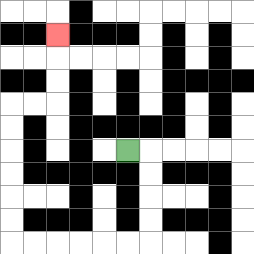{'start': '[5, 6]', 'end': '[2, 1]', 'path_directions': 'R,D,D,D,D,L,L,L,L,L,L,U,U,U,U,U,U,R,R,U,U,U', 'path_coordinates': '[[5, 6], [6, 6], [6, 7], [6, 8], [6, 9], [6, 10], [5, 10], [4, 10], [3, 10], [2, 10], [1, 10], [0, 10], [0, 9], [0, 8], [0, 7], [0, 6], [0, 5], [0, 4], [1, 4], [2, 4], [2, 3], [2, 2], [2, 1]]'}